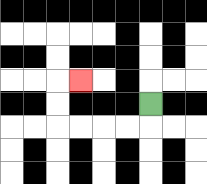{'start': '[6, 4]', 'end': '[3, 3]', 'path_directions': 'D,L,L,L,L,U,U,R', 'path_coordinates': '[[6, 4], [6, 5], [5, 5], [4, 5], [3, 5], [2, 5], [2, 4], [2, 3], [3, 3]]'}